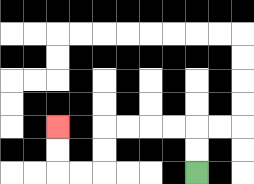{'start': '[8, 7]', 'end': '[2, 5]', 'path_directions': 'U,U,L,L,L,L,D,D,L,L,U,U', 'path_coordinates': '[[8, 7], [8, 6], [8, 5], [7, 5], [6, 5], [5, 5], [4, 5], [4, 6], [4, 7], [3, 7], [2, 7], [2, 6], [2, 5]]'}